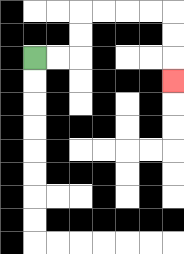{'start': '[1, 2]', 'end': '[7, 3]', 'path_directions': 'R,R,U,U,R,R,R,R,D,D,D', 'path_coordinates': '[[1, 2], [2, 2], [3, 2], [3, 1], [3, 0], [4, 0], [5, 0], [6, 0], [7, 0], [7, 1], [7, 2], [7, 3]]'}